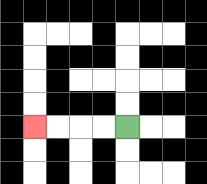{'start': '[5, 5]', 'end': '[1, 5]', 'path_directions': 'L,L,L,L', 'path_coordinates': '[[5, 5], [4, 5], [3, 5], [2, 5], [1, 5]]'}